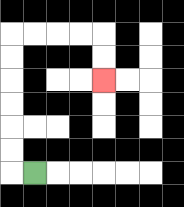{'start': '[1, 7]', 'end': '[4, 3]', 'path_directions': 'L,U,U,U,U,U,U,R,R,R,R,D,D', 'path_coordinates': '[[1, 7], [0, 7], [0, 6], [0, 5], [0, 4], [0, 3], [0, 2], [0, 1], [1, 1], [2, 1], [3, 1], [4, 1], [4, 2], [4, 3]]'}